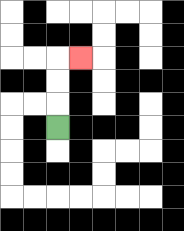{'start': '[2, 5]', 'end': '[3, 2]', 'path_directions': 'U,U,U,R', 'path_coordinates': '[[2, 5], [2, 4], [2, 3], [2, 2], [3, 2]]'}